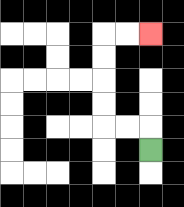{'start': '[6, 6]', 'end': '[6, 1]', 'path_directions': 'U,L,L,U,U,U,U,R,R', 'path_coordinates': '[[6, 6], [6, 5], [5, 5], [4, 5], [4, 4], [4, 3], [4, 2], [4, 1], [5, 1], [6, 1]]'}